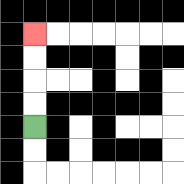{'start': '[1, 5]', 'end': '[1, 1]', 'path_directions': 'U,U,U,U', 'path_coordinates': '[[1, 5], [1, 4], [1, 3], [1, 2], [1, 1]]'}